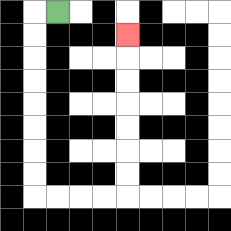{'start': '[2, 0]', 'end': '[5, 1]', 'path_directions': 'L,D,D,D,D,D,D,D,D,R,R,R,R,U,U,U,U,U,U,U', 'path_coordinates': '[[2, 0], [1, 0], [1, 1], [1, 2], [1, 3], [1, 4], [1, 5], [1, 6], [1, 7], [1, 8], [2, 8], [3, 8], [4, 8], [5, 8], [5, 7], [5, 6], [5, 5], [5, 4], [5, 3], [5, 2], [5, 1]]'}